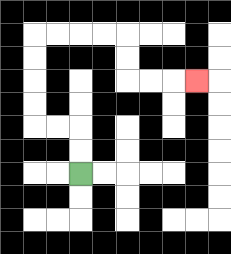{'start': '[3, 7]', 'end': '[8, 3]', 'path_directions': 'U,U,L,L,U,U,U,U,R,R,R,R,D,D,R,R,R', 'path_coordinates': '[[3, 7], [3, 6], [3, 5], [2, 5], [1, 5], [1, 4], [1, 3], [1, 2], [1, 1], [2, 1], [3, 1], [4, 1], [5, 1], [5, 2], [5, 3], [6, 3], [7, 3], [8, 3]]'}